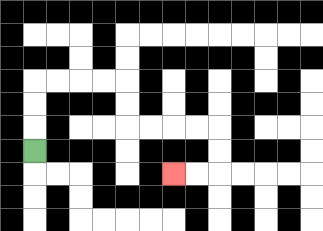{'start': '[1, 6]', 'end': '[7, 7]', 'path_directions': 'U,U,U,R,R,R,R,D,D,R,R,R,R,D,D,L,L', 'path_coordinates': '[[1, 6], [1, 5], [1, 4], [1, 3], [2, 3], [3, 3], [4, 3], [5, 3], [5, 4], [5, 5], [6, 5], [7, 5], [8, 5], [9, 5], [9, 6], [9, 7], [8, 7], [7, 7]]'}